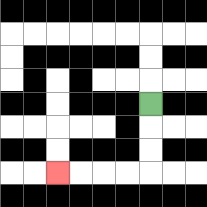{'start': '[6, 4]', 'end': '[2, 7]', 'path_directions': 'D,D,D,L,L,L,L', 'path_coordinates': '[[6, 4], [6, 5], [6, 6], [6, 7], [5, 7], [4, 7], [3, 7], [2, 7]]'}